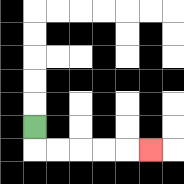{'start': '[1, 5]', 'end': '[6, 6]', 'path_directions': 'D,R,R,R,R,R', 'path_coordinates': '[[1, 5], [1, 6], [2, 6], [3, 6], [4, 6], [5, 6], [6, 6]]'}